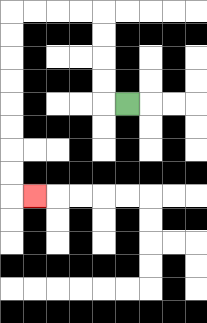{'start': '[5, 4]', 'end': '[1, 8]', 'path_directions': 'L,U,U,U,U,L,L,L,L,D,D,D,D,D,D,D,D,R', 'path_coordinates': '[[5, 4], [4, 4], [4, 3], [4, 2], [4, 1], [4, 0], [3, 0], [2, 0], [1, 0], [0, 0], [0, 1], [0, 2], [0, 3], [0, 4], [0, 5], [0, 6], [0, 7], [0, 8], [1, 8]]'}